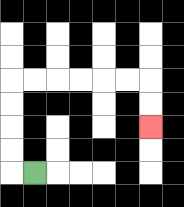{'start': '[1, 7]', 'end': '[6, 5]', 'path_directions': 'L,U,U,U,U,R,R,R,R,R,R,D,D', 'path_coordinates': '[[1, 7], [0, 7], [0, 6], [0, 5], [0, 4], [0, 3], [1, 3], [2, 3], [3, 3], [4, 3], [5, 3], [6, 3], [6, 4], [6, 5]]'}